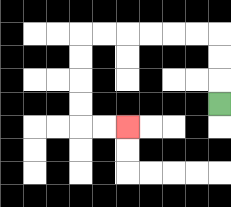{'start': '[9, 4]', 'end': '[5, 5]', 'path_directions': 'U,U,U,L,L,L,L,L,L,D,D,D,D,R,R', 'path_coordinates': '[[9, 4], [9, 3], [9, 2], [9, 1], [8, 1], [7, 1], [6, 1], [5, 1], [4, 1], [3, 1], [3, 2], [3, 3], [3, 4], [3, 5], [4, 5], [5, 5]]'}